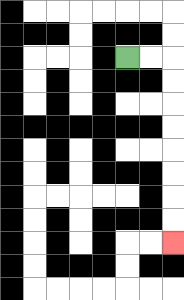{'start': '[5, 2]', 'end': '[7, 10]', 'path_directions': 'R,R,D,D,D,D,D,D,D,D', 'path_coordinates': '[[5, 2], [6, 2], [7, 2], [7, 3], [7, 4], [7, 5], [7, 6], [7, 7], [7, 8], [7, 9], [7, 10]]'}